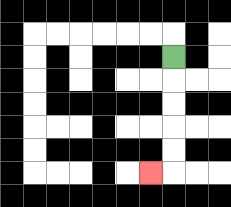{'start': '[7, 2]', 'end': '[6, 7]', 'path_directions': 'D,D,D,D,D,L', 'path_coordinates': '[[7, 2], [7, 3], [7, 4], [7, 5], [7, 6], [7, 7], [6, 7]]'}